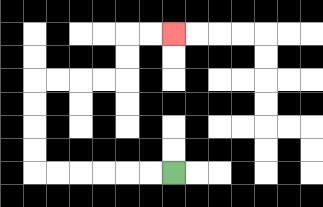{'start': '[7, 7]', 'end': '[7, 1]', 'path_directions': 'L,L,L,L,L,L,U,U,U,U,R,R,R,R,U,U,R,R', 'path_coordinates': '[[7, 7], [6, 7], [5, 7], [4, 7], [3, 7], [2, 7], [1, 7], [1, 6], [1, 5], [1, 4], [1, 3], [2, 3], [3, 3], [4, 3], [5, 3], [5, 2], [5, 1], [6, 1], [7, 1]]'}